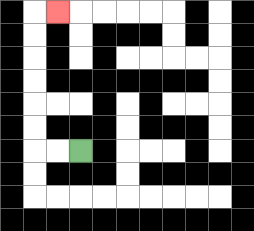{'start': '[3, 6]', 'end': '[2, 0]', 'path_directions': 'L,L,U,U,U,U,U,U,R', 'path_coordinates': '[[3, 6], [2, 6], [1, 6], [1, 5], [1, 4], [1, 3], [1, 2], [1, 1], [1, 0], [2, 0]]'}